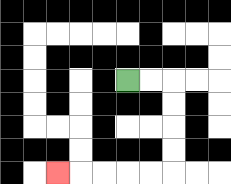{'start': '[5, 3]', 'end': '[2, 7]', 'path_directions': 'R,R,D,D,D,D,L,L,L,L,L', 'path_coordinates': '[[5, 3], [6, 3], [7, 3], [7, 4], [7, 5], [7, 6], [7, 7], [6, 7], [5, 7], [4, 7], [3, 7], [2, 7]]'}